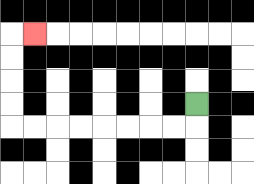{'start': '[8, 4]', 'end': '[1, 1]', 'path_directions': 'D,L,L,L,L,L,L,L,L,U,U,U,U,R', 'path_coordinates': '[[8, 4], [8, 5], [7, 5], [6, 5], [5, 5], [4, 5], [3, 5], [2, 5], [1, 5], [0, 5], [0, 4], [0, 3], [0, 2], [0, 1], [1, 1]]'}